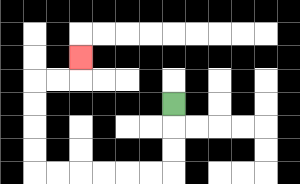{'start': '[7, 4]', 'end': '[3, 2]', 'path_directions': 'D,D,D,L,L,L,L,L,L,U,U,U,U,R,R,U', 'path_coordinates': '[[7, 4], [7, 5], [7, 6], [7, 7], [6, 7], [5, 7], [4, 7], [3, 7], [2, 7], [1, 7], [1, 6], [1, 5], [1, 4], [1, 3], [2, 3], [3, 3], [3, 2]]'}